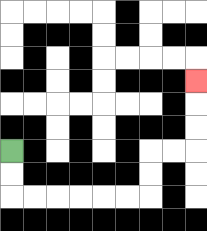{'start': '[0, 6]', 'end': '[8, 3]', 'path_directions': 'D,D,R,R,R,R,R,R,U,U,R,R,U,U,U', 'path_coordinates': '[[0, 6], [0, 7], [0, 8], [1, 8], [2, 8], [3, 8], [4, 8], [5, 8], [6, 8], [6, 7], [6, 6], [7, 6], [8, 6], [8, 5], [8, 4], [8, 3]]'}